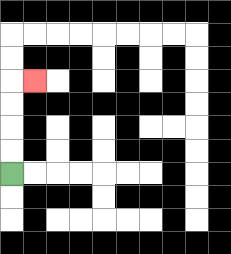{'start': '[0, 7]', 'end': '[1, 3]', 'path_directions': 'U,U,U,U,R', 'path_coordinates': '[[0, 7], [0, 6], [0, 5], [0, 4], [0, 3], [1, 3]]'}